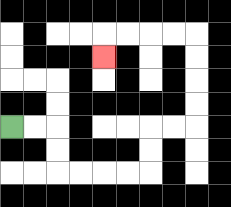{'start': '[0, 5]', 'end': '[4, 2]', 'path_directions': 'R,R,D,D,R,R,R,R,U,U,R,R,U,U,U,U,L,L,L,L,D', 'path_coordinates': '[[0, 5], [1, 5], [2, 5], [2, 6], [2, 7], [3, 7], [4, 7], [5, 7], [6, 7], [6, 6], [6, 5], [7, 5], [8, 5], [8, 4], [8, 3], [8, 2], [8, 1], [7, 1], [6, 1], [5, 1], [4, 1], [4, 2]]'}